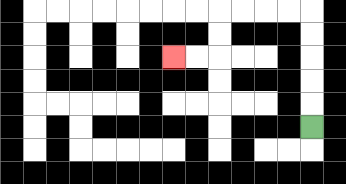{'start': '[13, 5]', 'end': '[7, 2]', 'path_directions': 'U,U,U,U,U,L,L,L,L,D,D,L,L', 'path_coordinates': '[[13, 5], [13, 4], [13, 3], [13, 2], [13, 1], [13, 0], [12, 0], [11, 0], [10, 0], [9, 0], [9, 1], [9, 2], [8, 2], [7, 2]]'}